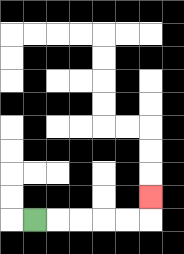{'start': '[1, 9]', 'end': '[6, 8]', 'path_directions': 'R,R,R,R,R,U', 'path_coordinates': '[[1, 9], [2, 9], [3, 9], [4, 9], [5, 9], [6, 9], [6, 8]]'}